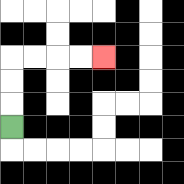{'start': '[0, 5]', 'end': '[4, 2]', 'path_directions': 'U,U,U,R,R,R,R', 'path_coordinates': '[[0, 5], [0, 4], [0, 3], [0, 2], [1, 2], [2, 2], [3, 2], [4, 2]]'}